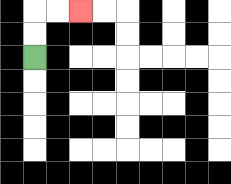{'start': '[1, 2]', 'end': '[3, 0]', 'path_directions': 'U,U,R,R', 'path_coordinates': '[[1, 2], [1, 1], [1, 0], [2, 0], [3, 0]]'}